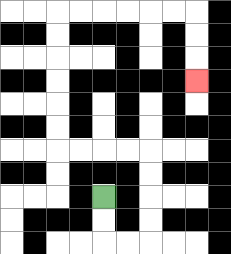{'start': '[4, 8]', 'end': '[8, 3]', 'path_directions': 'D,D,R,R,U,U,U,U,L,L,L,L,U,U,U,U,U,U,R,R,R,R,R,R,D,D,D', 'path_coordinates': '[[4, 8], [4, 9], [4, 10], [5, 10], [6, 10], [6, 9], [6, 8], [6, 7], [6, 6], [5, 6], [4, 6], [3, 6], [2, 6], [2, 5], [2, 4], [2, 3], [2, 2], [2, 1], [2, 0], [3, 0], [4, 0], [5, 0], [6, 0], [7, 0], [8, 0], [8, 1], [8, 2], [8, 3]]'}